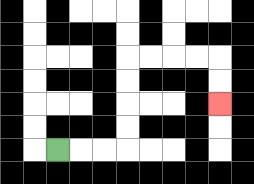{'start': '[2, 6]', 'end': '[9, 4]', 'path_directions': 'R,R,R,U,U,U,U,R,R,R,R,D,D', 'path_coordinates': '[[2, 6], [3, 6], [4, 6], [5, 6], [5, 5], [5, 4], [5, 3], [5, 2], [6, 2], [7, 2], [8, 2], [9, 2], [9, 3], [9, 4]]'}